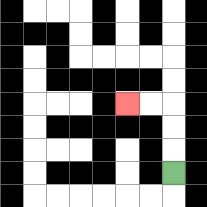{'start': '[7, 7]', 'end': '[5, 4]', 'path_directions': 'U,U,U,L,L', 'path_coordinates': '[[7, 7], [7, 6], [7, 5], [7, 4], [6, 4], [5, 4]]'}